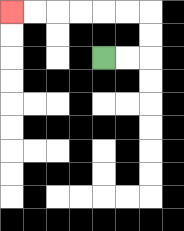{'start': '[4, 2]', 'end': '[0, 0]', 'path_directions': 'R,R,U,U,L,L,L,L,L,L', 'path_coordinates': '[[4, 2], [5, 2], [6, 2], [6, 1], [6, 0], [5, 0], [4, 0], [3, 0], [2, 0], [1, 0], [0, 0]]'}